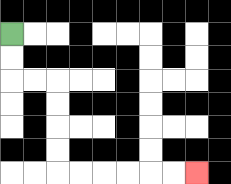{'start': '[0, 1]', 'end': '[8, 7]', 'path_directions': 'D,D,R,R,D,D,D,D,R,R,R,R,R,R', 'path_coordinates': '[[0, 1], [0, 2], [0, 3], [1, 3], [2, 3], [2, 4], [2, 5], [2, 6], [2, 7], [3, 7], [4, 7], [5, 7], [6, 7], [7, 7], [8, 7]]'}